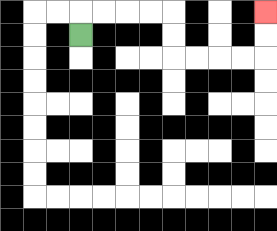{'start': '[3, 1]', 'end': '[11, 0]', 'path_directions': 'U,R,R,R,R,D,D,R,R,R,R,U,U', 'path_coordinates': '[[3, 1], [3, 0], [4, 0], [5, 0], [6, 0], [7, 0], [7, 1], [7, 2], [8, 2], [9, 2], [10, 2], [11, 2], [11, 1], [11, 0]]'}